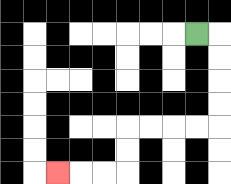{'start': '[8, 1]', 'end': '[2, 7]', 'path_directions': 'R,D,D,D,D,L,L,L,L,D,D,L,L,L', 'path_coordinates': '[[8, 1], [9, 1], [9, 2], [9, 3], [9, 4], [9, 5], [8, 5], [7, 5], [6, 5], [5, 5], [5, 6], [5, 7], [4, 7], [3, 7], [2, 7]]'}